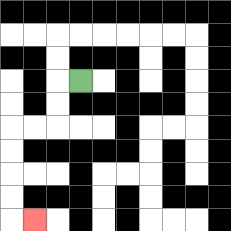{'start': '[3, 3]', 'end': '[1, 9]', 'path_directions': 'L,D,D,L,L,D,D,D,D,R', 'path_coordinates': '[[3, 3], [2, 3], [2, 4], [2, 5], [1, 5], [0, 5], [0, 6], [0, 7], [0, 8], [0, 9], [1, 9]]'}